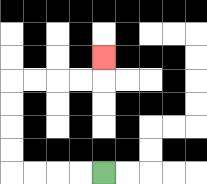{'start': '[4, 7]', 'end': '[4, 2]', 'path_directions': 'L,L,L,L,U,U,U,U,R,R,R,R,U', 'path_coordinates': '[[4, 7], [3, 7], [2, 7], [1, 7], [0, 7], [0, 6], [0, 5], [0, 4], [0, 3], [1, 3], [2, 3], [3, 3], [4, 3], [4, 2]]'}